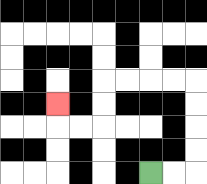{'start': '[6, 7]', 'end': '[2, 4]', 'path_directions': 'R,R,U,U,U,U,L,L,L,L,D,D,L,L,U', 'path_coordinates': '[[6, 7], [7, 7], [8, 7], [8, 6], [8, 5], [8, 4], [8, 3], [7, 3], [6, 3], [5, 3], [4, 3], [4, 4], [4, 5], [3, 5], [2, 5], [2, 4]]'}